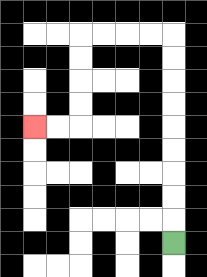{'start': '[7, 10]', 'end': '[1, 5]', 'path_directions': 'U,U,U,U,U,U,U,U,U,L,L,L,L,D,D,D,D,L,L', 'path_coordinates': '[[7, 10], [7, 9], [7, 8], [7, 7], [7, 6], [7, 5], [7, 4], [7, 3], [7, 2], [7, 1], [6, 1], [5, 1], [4, 1], [3, 1], [3, 2], [3, 3], [3, 4], [3, 5], [2, 5], [1, 5]]'}